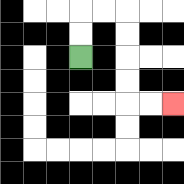{'start': '[3, 2]', 'end': '[7, 4]', 'path_directions': 'U,U,R,R,D,D,D,D,R,R', 'path_coordinates': '[[3, 2], [3, 1], [3, 0], [4, 0], [5, 0], [5, 1], [5, 2], [5, 3], [5, 4], [6, 4], [7, 4]]'}